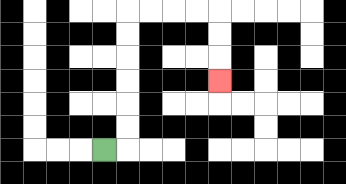{'start': '[4, 6]', 'end': '[9, 3]', 'path_directions': 'R,U,U,U,U,U,U,R,R,R,R,D,D,D', 'path_coordinates': '[[4, 6], [5, 6], [5, 5], [5, 4], [5, 3], [5, 2], [5, 1], [5, 0], [6, 0], [7, 0], [8, 0], [9, 0], [9, 1], [9, 2], [9, 3]]'}